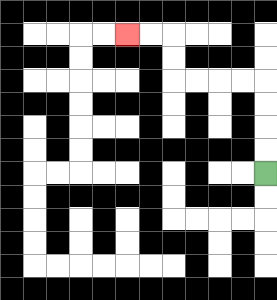{'start': '[11, 7]', 'end': '[5, 1]', 'path_directions': 'U,U,U,U,L,L,L,L,U,U,L,L', 'path_coordinates': '[[11, 7], [11, 6], [11, 5], [11, 4], [11, 3], [10, 3], [9, 3], [8, 3], [7, 3], [7, 2], [7, 1], [6, 1], [5, 1]]'}